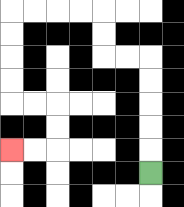{'start': '[6, 7]', 'end': '[0, 6]', 'path_directions': 'U,U,U,U,U,L,L,U,U,L,L,L,L,D,D,D,D,R,R,D,D,L,L', 'path_coordinates': '[[6, 7], [6, 6], [6, 5], [6, 4], [6, 3], [6, 2], [5, 2], [4, 2], [4, 1], [4, 0], [3, 0], [2, 0], [1, 0], [0, 0], [0, 1], [0, 2], [0, 3], [0, 4], [1, 4], [2, 4], [2, 5], [2, 6], [1, 6], [0, 6]]'}